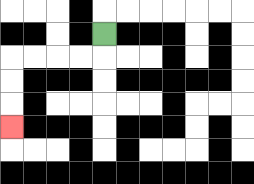{'start': '[4, 1]', 'end': '[0, 5]', 'path_directions': 'D,L,L,L,L,D,D,D', 'path_coordinates': '[[4, 1], [4, 2], [3, 2], [2, 2], [1, 2], [0, 2], [0, 3], [0, 4], [0, 5]]'}